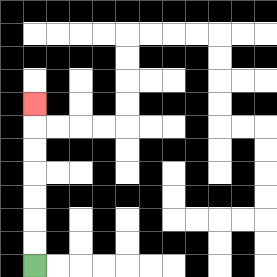{'start': '[1, 11]', 'end': '[1, 4]', 'path_directions': 'U,U,U,U,U,U,U', 'path_coordinates': '[[1, 11], [1, 10], [1, 9], [1, 8], [1, 7], [1, 6], [1, 5], [1, 4]]'}